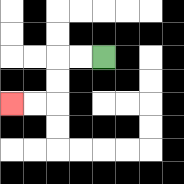{'start': '[4, 2]', 'end': '[0, 4]', 'path_directions': 'L,L,D,D,L,L', 'path_coordinates': '[[4, 2], [3, 2], [2, 2], [2, 3], [2, 4], [1, 4], [0, 4]]'}